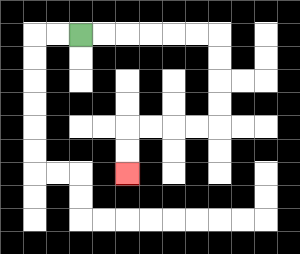{'start': '[3, 1]', 'end': '[5, 7]', 'path_directions': 'R,R,R,R,R,R,D,D,D,D,L,L,L,L,D,D', 'path_coordinates': '[[3, 1], [4, 1], [5, 1], [6, 1], [7, 1], [8, 1], [9, 1], [9, 2], [9, 3], [9, 4], [9, 5], [8, 5], [7, 5], [6, 5], [5, 5], [5, 6], [5, 7]]'}